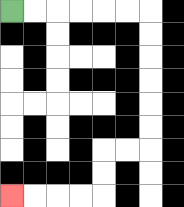{'start': '[0, 0]', 'end': '[0, 8]', 'path_directions': 'R,R,R,R,R,R,D,D,D,D,D,D,L,L,D,D,L,L,L,L', 'path_coordinates': '[[0, 0], [1, 0], [2, 0], [3, 0], [4, 0], [5, 0], [6, 0], [6, 1], [6, 2], [6, 3], [6, 4], [6, 5], [6, 6], [5, 6], [4, 6], [4, 7], [4, 8], [3, 8], [2, 8], [1, 8], [0, 8]]'}